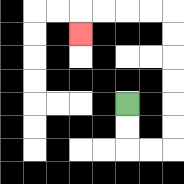{'start': '[5, 4]', 'end': '[3, 1]', 'path_directions': 'D,D,R,R,U,U,U,U,U,U,L,L,L,L,D', 'path_coordinates': '[[5, 4], [5, 5], [5, 6], [6, 6], [7, 6], [7, 5], [7, 4], [7, 3], [7, 2], [7, 1], [7, 0], [6, 0], [5, 0], [4, 0], [3, 0], [3, 1]]'}